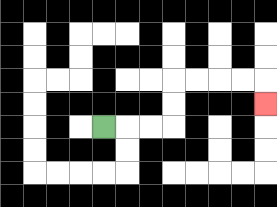{'start': '[4, 5]', 'end': '[11, 4]', 'path_directions': 'R,R,R,U,U,R,R,R,R,D', 'path_coordinates': '[[4, 5], [5, 5], [6, 5], [7, 5], [7, 4], [7, 3], [8, 3], [9, 3], [10, 3], [11, 3], [11, 4]]'}